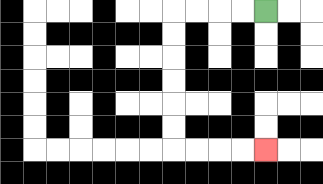{'start': '[11, 0]', 'end': '[11, 6]', 'path_directions': 'L,L,L,L,D,D,D,D,D,D,R,R,R,R', 'path_coordinates': '[[11, 0], [10, 0], [9, 0], [8, 0], [7, 0], [7, 1], [7, 2], [7, 3], [7, 4], [7, 5], [7, 6], [8, 6], [9, 6], [10, 6], [11, 6]]'}